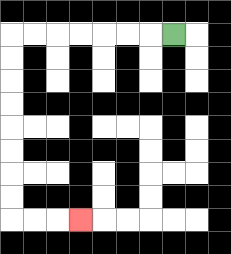{'start': '[7, 1]', 'end': '[3, 9]', 'path_directions': 'L,L,L,L,L,L,L,D,D,D,D,D,D,D,D,R,R,R', 'path_coordinates': '[[7, 1], [6, 1], [5, 1], [4, 1], [3, 1], [2, 1], [1, 1], [0, 1], [0, 2], [0, 3], [0, 4], [0, 5], [0, 6], [0, 7], [0, 8], [0, 9], [1, 9], [2, 9], [3, 9]]'}